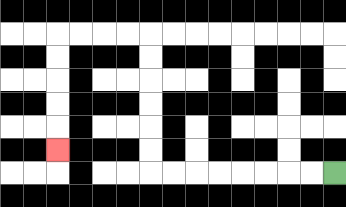{'start': '[14, 7]', 'end': '[2, 6]', 'path_directions': 'L,L,L,L,L,L,L,L,U,U,U,U,U,U,L,L,L,L,D,D,D,D,D', 'path_coordinates': '[[14, 7], [13, 7], [12, 7], [11, 7], [10, 7], [9, 7], [8, 7], [7, 7], [6, 7], [6, 6], [6, 5], [6, 4], [6, 3], [6, 2], [6, 1], [5, 1], [4, 1], [3, 1], [2, 1], [2, 2], [2, 3], [2, 4], [2, 5], [2, 6]]'}